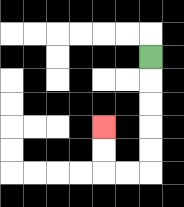{'start': '[6, 2]', 'end': '[4, 5]', 'path_directions': 'D,D,D,D,D,L,L,U,U', 'path_coordinates': '[[6, 2], [6, 3], [6, 4], [6, 5], [6, 6], [6, 7], [5, 7], [4, 7], [4, 6], [4, 5]]'}